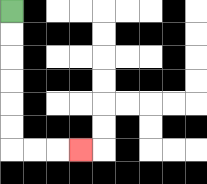{'start': '[0, 0]', 'end': '[3, 6]', 'path_directions': 'D,D,D,D,D,D,R,R,R', 'path_coordinates': '[[0, 0], [0, 1], [0, 2], [0, 3], [0, 4], [0, 5], [0, 6], [1, 6], [2, 6], [3, 6]]'}